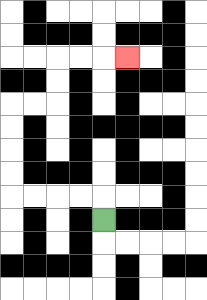{'start': '[4, 9]', 'end': '[5, 2]', 'path_directions': 'U,L,L,L,L,U,U,U,U,R,R,U,U,R,R,R', 'path_coordinates': '[[4, 9], [4, 8], [3, 8], [2, 8], [1, 8], [0, 8], [0, 7], [0, 6], [0, 5], [0, 4], [1, 4], [2, 4], [2, 3], [2, 2], [3, 2], [4, 2], [5, 2]]'}